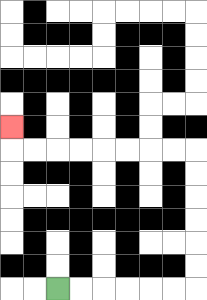{'start': '[2, 12]', 'end': '[0, 5]', 'path_directions': 'R,R,R,R,R,R,U,U,U,U,U,U,L,L,L,L,L,L,L,L,U', 'path_coordinates': '[[2, 12], [3, 12], [4, 12], [5, 12], [6, 12], [7, 12], [8, 12], [8, 11], [8, 10], [8, 9], [8, 8], [8, 7], [8, 6], [7, 6], [6, 6], [5, 6], [4, 6], [3, 6], [2, 6], [1, 6], [0, 6], [0, 5]]'}